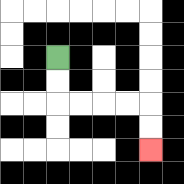{'start': '[2, 2]', 'end': '[6, 6]', 'path_directions': 'D,D,R,R,R,R,D,D', 'path_coordinates': '[[2, 2], [2, 3], [2, 4], [3, 4], [4, 4], [5, 4], [6, 4], [6, 5], [6, 6]]'}